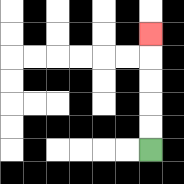{'start': '[6, 6]', 'end': '[6, 1]', 'path_directions': 'U,U,U,U,U', 'path_coordinates': '[[6, 6], [6, 5], [6, 4], [6, 3], [6, 2], [6, 1]]'}